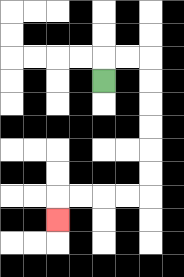{'start': '[4, 3]', 'end': '[2, 9]', 'path_directions': 'U,R,R,D,D,D,D,D,D,L,L,L,L,D', 'path_coordinates': '[[4, 3], [4, 2], [5, 2], [6, 2], [6, 3], [6, 4], [6, 5], [6, 6], [6, 7], [6, 8], [5, 8], [4, 8], [3, 8], [2, 8], [2, 9]]'}